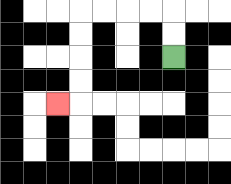{'start': '[7, 2]', 'end': '[2, 4]', 'path_directions': 'U,U,L,L,L,L,D,D,D,D,L', 'path_coordinates': '[[7, 2], [7, 1], [7, 0], [6, 0], [5, 0], [4, 0], [3, 0], [3, 1], [3, 2], [3, 3], [3, 4], [2, 4]]'}